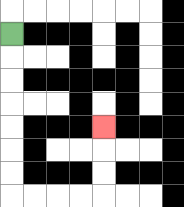{'start': '[0, 1]', 'end': '[4, 5]', 'path_directions': 'D,D,D,D,D,D,D,R,R,R,R,U,U,U', 'path_coordinates': '[[0, 1], [0, 2], [0, 3], [0, 4], [0, 5], [0, 6], [0, 7], [0, 8], [1, 8], [2, 8], [3, 8], [4, 8], [4, 7], [4, 6], [4, 5]]'}